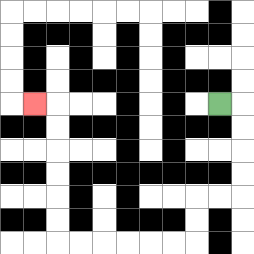{'start': '[9, 4]', 'end': '[1, 4]', 'path_directions': 'R,D,D,D,D,L,L,D,D,L,L,L,L,L,L,U,U,U,U,U,U,L', 'path_coordinates': '[[9, 4], [10, 4], [10, 5], [10, 6], [10, 7], [10, 8], [9, 8], [8, 8], [8, 9], [8, 10], [7, 10], [6, 10], [5, 10], [4, 10], [3, 10], [2, 10], [2, 9], [2, 8], [2, 7], [2, 6], [2, 5], [2, 4], [1, 4]]'}